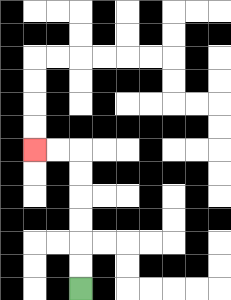{'start': '[3, 12]', 'end': '[1, 6]', 'path_directions': 'U,U,U,U,U,U,L,L', 'path_coordinates': '[[3, 12], [3, 11], [3, 10], [3, 9], [3, 8], [3, 7], [3, 6], [2, 6], [1, 6]]'}